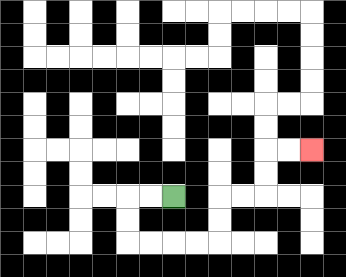{'start': '[7, 8]', 'end': '[13, 6]', 'path_directions': 'L,L,D,D,R,R,R,R,U,U,R,R,U,U,R,R', 'path_coordinates': '[[7, 8], [6, 8], [5, 8], [5, 9], [5, 10], [6, 10], [7, 10], [8, 10], [9, 10], [9, 9], [9, 8], [10, 8], [11, 8], [11, 7], [11, 6], [12, 6], [13, 6]]'}